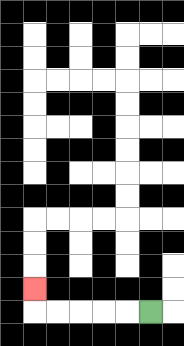{'start': '[6, 13]', 'end': '[1, 12]', 'path_directions': 'L,L,L,L,L,U', 'path_coordinates': '[[6, 13], [5, 13], [4, 13], [3, 13], [2, 13], [1, 13], [1, 12]]'}